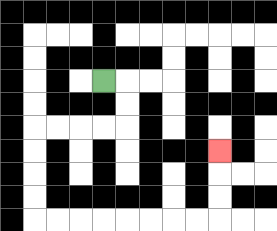{'start': '[4, 3]', 'end': '[9, 6]', 'path_directions': 'R,D,D,L,L,L,L,D,D,D,D,R,R,R,R,R,R,R,R,U,U,U', 'path_coordinates': '[[4, 3], [5, 3], [5, 4], [5, 5], [4, 5], [3, 5], [2, 5], [1, 5], [1, 6], [1, 7], [1, 8], [1, 9], [2, 9], [3, 9], [4, 9], [5, 9], [6, 9], [7, 9], [8, 9], [9, 9], [9, 8], [9, 7], [9, 6]]'}